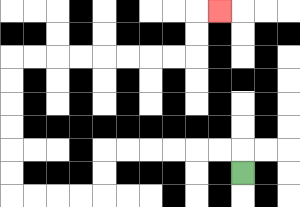{'start': '[10, 7]', 'end': '[9, 0]', 'path_directions': 'U,L,L,L,L,L,L,D,D,L,L,L,L,U,U,U,U,U,U,R,R,R,R,R,R,R,R,U,U,R', 'path_coordinates': '[[10, 7], [10, 6], [9, 6], [8, 6], [7, 6], [6, 6], [5, 6], [4, 6], [4, 7], [4, 8], [3, 8], [2, 8], [1, 8], [0, 8], [0, 7], [0, 6], [0, 5], [0, 4], [0, 3], [0, 2], [1, 2], [2, 2], [3, 2], [4, 2], [5, 2], [6, 2], [7, 2], [8, 2], [8, 1], [8, 0], [9, 0]]'}